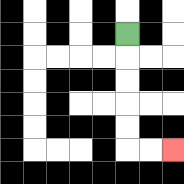{'start': '[5, 1]', 'end': '[7, 6]', 'path_directions': 'D,D,D,D,D,R,R', 'path_coordinates': '[[5, 1], [5, 2], [5, 3], [5, 4], [5, 5], [5, 6], [6, 6], [7, 6]]'}